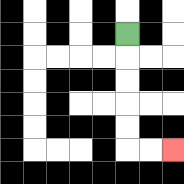{'start': '[5, 1]', 'end': '[7, 6]', 'path_directions': 'D,D,D,D,D,R,R', 'path_coordinates': '[[5, 1], [5, 2], [5, 3], [5, 4], [5, 5], [5, 6], [6, 6], [7, 6]]'}